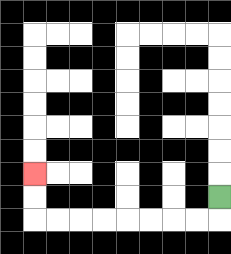{'start': '[9, 8]', 'end': '[1, 7]', 'path_directions': 'D,L,L,L,L,L,L,L,L,U,U', 'path_coordinates': '[[9, 8], [9, 9], [8, 9], [7, 9], [6, 9], [5, 9], [4, 9], [3, 9], [2, 9], [1, 9], [1, 8], [1, 7]]'}